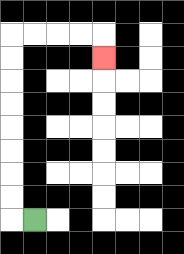{'start': '[1, 9]', 'end': '[4, 2]', 'path_directions': 'L,U,U,U,U,U,U,U,U,R,R,R,R,D', 'path_coordinates': '[[1, 9], [0, 9], [0, 8], [0, 7], [0, 6], [0, 5], [0, 4], [0, 3], [0, 2], [0, 1], [1, 1], [2, 1], [3, 1], [4, 1], [4, 2]]'}